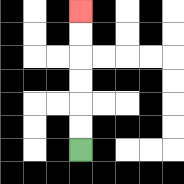{'start': '[3, 6]', 'end': '[3, 0]', 'path_directions': 'U,U,U,U,U,U', 'path_coordinates': '[[3, 6], [3, 5], [3, 4], [3, 3], [3, 2], [3, 1], [3, 0]]'}